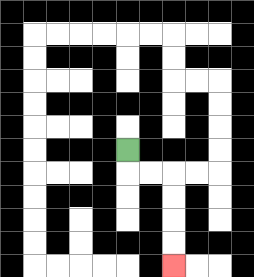{'start': '[5, 6]', 'end': '[7, 11]', 'path_directions': 'D,R,R,D,D,D,D', 'path_coordinates': '[[5, 6], [5, 7], [6, 7], [7, 7], [7, 8], [7, 9], [7, 10], [7, 11]]'}